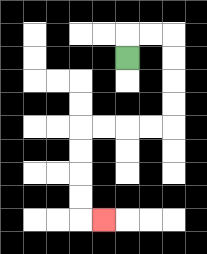{'start': '[5, 2]', 'end': '[4, 9]', 'path_directions': 'U,R,R,D,D,D,D,L,L,L,L,D,D,D,D,R', 'path_coordinates': '[[5, 2], [5, 1], [6, 1], [7, 1], [7, 2], [7, 3], [7, 4], [7, 5], [6, 5], [5, 5], [4, 5], [3, 5], [3, 6], [3, 7], [3, 8], [3, 9], [4, 9]]'}